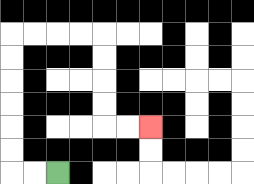{'start': '[2, 7]', 'end': '[6, 5]', 'path_directions': 'L,L,U,U,U,U,U,U,R,R,R,R,D,D,D,D,R,R', 'path_coordinates': '[[2, 7], [1, 7], [0, 7], [0, 6], [0, 5], [0, 4], [0, 3], [0, 2], [0, 1], [1, 1], [2, 1], [3, 1], [4, 1], [4, 2], [4, 3], [4, 4], [4, 5], [5, 5], [6, 5]]'}